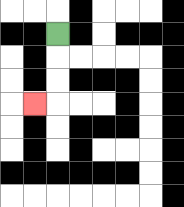{'start': '[2, 1]', 'end': '[1, 4]', 'path_directions': 'D,D,D,L', 'path_coordinates': '[[2, 1], [2, 2], [2, 3], [2, 4], [1, 4]]'}